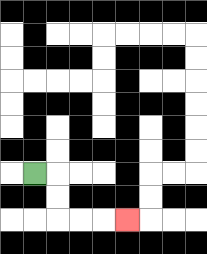{'start': '[1, 7]', 'end': '[5, 9]', 'path_directions': 'R,D,D,R,R,R', 'path_coordinates': '[[1, 7], [2, 7], [2, 8], [2, 9], [3, 9], [4, 9], [5, 9]]'}